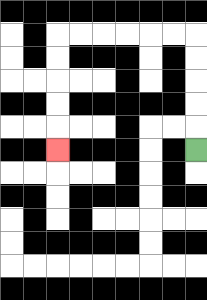{'start': '[8, 6]', 'end': '[2, 6]', 'path_directions': 'U,U,U,U,U,L,L,L,L,L,L,D,D,D,D,D', 'path_coordinates': '[[8, 6], [8, 5], [8, 4], [8, 3], [8, 2], [8, 1], [7, 1], [6, 1], [5, 1], [4, 1], [3, 1], [2, 1], [2, 2], [2, 3], [2, 4], [2, 5], [2, 6]]'}